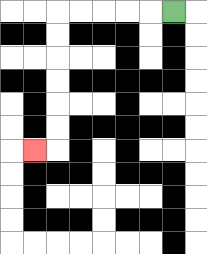{'start': '[7, 0]', 'end': '[1, 6]', 'path_directions': 'L,L,L,L,L,D,D,D,D,D,D,L', 'path_coordinates': '[[7, 0], [6, 0], [5, 0], [4, 0], [3, 0], [2, 0], [2, 1], [2, 2], [2, 3], [2, 4], [2, 5], [2, 6], [1, 6]]'}